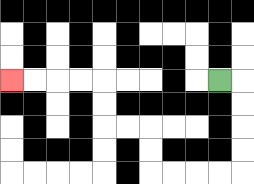{'start': '[9, 3]', 'end': '[0, 3]', 'path_directions': 'R,D,D,D,D,L,L,L,L,U,U,L,L,U,U,L,L,L,L', 'path_coordinates': '[[9, 3], [10, 3], [10, 4], [10, 5], [10, 6], [10, 7], [9, 7], [8, 7], [7, 7], [6, 7], [6, 6], [6, 5], [5, 5], [4, 5], [4, 4], [4, 3], [3, 3], [2, 3], [1, 3], [0, 3]]'}